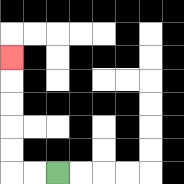{'start': '[2, 7]', 'end': '[0, 2]', 'path_directions': 'L,L,U,U,U,U,U', 'path_coordinates': '[[2, 7], [1, 7], [0, 7], [0, 6], [0, 5], [0, 4], [0, 3], [0, 2]]'}